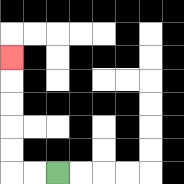{'start': '[2, 7]', 'end': '[0, 2]', 'path_directions': 'L,L,U,U,U,U,U', 'path_coordinates': '[[2, 7], [1, 7], [0, 7], [0, 6], [0, 5], [0, 4], [0, 3], [0, 2]]'}